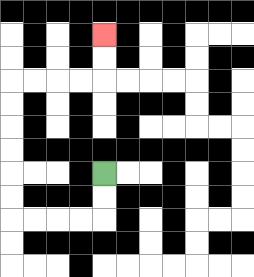{'start': '[4, 7]', 'end': '[4, 1]', 'path_directions': 'D,D,L,L,L,L,U,U,U,U,U,U,R,R,R,R,U,U', 'path_coordinates': '[[4, 7], [4, 8], [4, 9], [3, 9], [2, 9], [1, 9], [0, 9], [0, 8], [0, 7], [0, 6], [0, 5], [0, 4], [0, 3], [1, 3], [2, 3], [3, 3], [4, 3], [4, 2], [4, 1]]'}